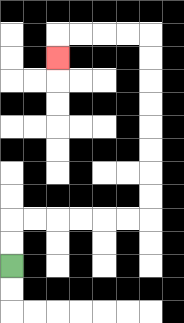{'start': '[0, 11]', 'end': '[2, 2]', 'path_directions': 'U,U,R,R,R,R,R,R,U,U,U,U,U,U,U,U,L,L,L,L,D', 'path_coordinates': '[[0, 11], [0, 10], [0, 9], [1, 9], [2, 9], [3, 9], [4, 9], [5, 9], [6, 9], [6, 8], [6, 7], [6, 6], [6, 5], [6, 4], [6, 3], [6, 2], [6, 1], [5, 1], [4, 1], [3, 1], [2, 1], [2, 2]]'}